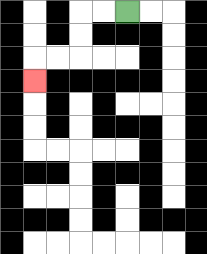{'start': '[5, 0]', 'end': '[1, 3]', 'path_directions': 'L,L,D,D,L,L,D', 'path_coordinates': '[[5, 0], [4, 0], [3, 0], [3, 1], [3, 2], [2, 2], [1, 2], [1, 3]]'}